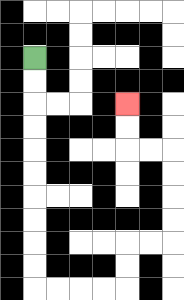{'start': '[1, 2]', 'end': '[5, 4]', 'path_directions': 'D,D,D,D,D,D,D,D,D,D,R,R,R,R,U,U,R,R,U,U,U,U,L,L,U,U', 'path_coordinates': '[[1, 2], [1, 3], [1, 4], [1, 5], [1, 6], [1, 7], [1, 8], [1, 9], [1, 10], [1, 11], [1, 12], [2, 12], [3, 12], [4, 12], [5, 12], [5, 11], [5, 10], [6, 10], [7, 10], [7, 9], [7, 8], [7, 7], [7, 6], [6, 6], [5, 6], [5, 5], [5, 4]]'}